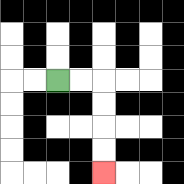{'start': '[2, 3]', 'end': '[4, 7]', 'path_directions': 'R,R,D,D,D,D', 'path_coordinates': '[[2, 3], [3, 3], [4, 3], [4, 4], [4, 5], [4, 6], [4, 7]]'}